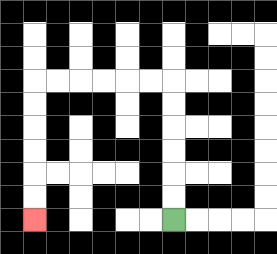{'start': '[7, 9]', 'end': '[1, 9]', 'path_directions': 'U,U,U,U,U,U,L,L,L,L,L,L,D,D,D,D,D,D', 'path_coordinates': '[[7, 9], [7, 8], [7, 7], [7, 6], [7, 5], [7, 4], [7, 3], [6, 3], [5, 3], [4, 3], [3, 3], [2, 3], [1, 3], [1, 4], [1, 5], [1, 6], [1, 7], [1, 8], [1, 9]]'}